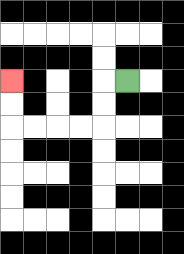{'start': '[5, 3]', 'end': '[0, 3]', 'path_directions': 'L,D,D,L,L,L,L,U,U', 'path_coordinates': '[[5, 3], [4, 3], [4, 4], [4, 5], [3, 5], [2, 5], [1, 5], [0, 5], [0, 4], [0, 3]]'}